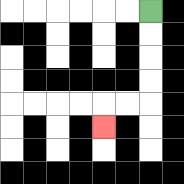{'start': '[6, 0]', 'end': '[4, 5]', 'path_directions': 'D,D,D,D,L,L,D', 'path_coordinates': '[[6, 0], [6, 1], [6, 2], [6, 3], [6, 4], [5, 4], [4, 4], [4, 5]]'}